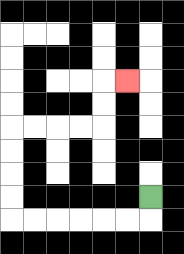{'start': '[6, 8]', 'end': '[5, 3]', 'path_directions': 'D,L,L,L,L,L,L,U,U,U,U,R,R,R,R,U,U,R', 'path_coordinates': '[[6, 8], [6, 9], [5, 9], [4, 9], [3, 9], [2, 9], [1, 9], [0, 9], [0, 8], [0, 7], [0, 6], [0, 5], [1, 5], [2, 5], [3, 5], [4, 5], [4, 4], [4, 3], [5, 3]]'}